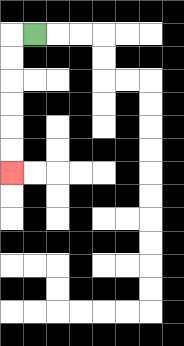{'start': '[1, 1]', 'end': '[0, 7]', 'path_directions': 'L,D,D,D,D,D,D', 'path_coordinates': '[[1, 1], [0, 1], [0, 2], [0, 3], [0, 4], [0, 5], [0, 6], [0, 7]]'}